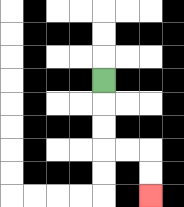{'start': '[4, 3]', 'end': '[6, 8]', 'path_directions': 'D,D,D,R,R,D,D', 'path_coordinates': '[[4, 3], [4, 4], [4, 5], [4, 6], [5, 6], [6, 6], [6, 7], [6, 8]]'}